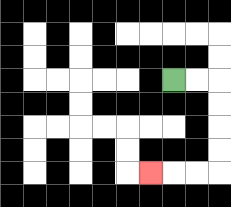{'start': '[7, 3]', 'end': '[6, 7]', 'path_directions': 'R,R,D,D,D,D,L,L,L', 'path_coordinates': '[[7, 3], [8, 3], [9, 3], [9, 4], [9, 5], [9, 6], [9, 7], [8, 7], [7, 7], [6, 7]]'}